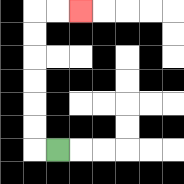{'start': '[2, 6]', 'end': '[3, 0]', 'path_directions': 'L,U,U,U,U,U,U,R,R', 'path_coordinates': '[[2, 6], [1, 6], [1, 5], [1, 4], [1, 3], [1, 2], [1, 1], [1, 0], [2, 0], [3, 0]]'}